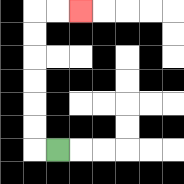{'start': '[2, 6]', 'end': '[3, 0]', 'path_directions': 'L,U,U,U,U,U,U,R,R', 'path_coordinates': '[[2, 6], [1, 6], [1, 5], [1, 4], [1, 3], [1, 2], [1, 1], [1, 0], [2, 0], [3, 0]]'}